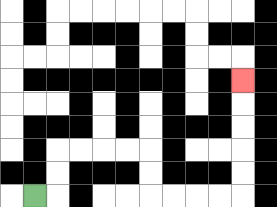{'start': '[1, 8]', 'end': '[10, 3]', 'path_directions': 'R,U,U,R,R,R,R,D,D,R,R,R,R,U,U,U,U,U', 'path_coordinates': '[[1, 8], [2, 8], [2, 7], [2, 6], [3, 6], [4, 6], [5, 6], [6, 6], [6, 7], [6, 8], [7, 8], [8, 8], [9, 8], [10, 8], [10, 7], [10, 6], [10, 5], [10, 4], [10, 3]]'}